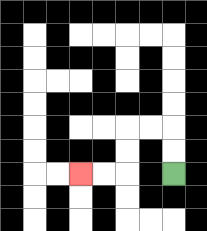{'start': '[7, 7]', 'end': '[3, 7]', 'path_directions': 'U,U,L,L,D,D,L,L', 'path_coordinates': '[[7, 7], [7, 6], [7, 5], [6, 5], [5, 5], [5, 6], [5, 7], [4, 7], [3, 7]]'}